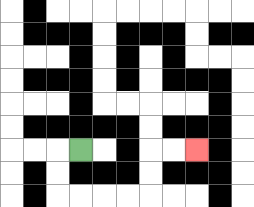{'start': '[3, 6]', 'end': '[8, 6]', 'path_directions': 'L,D,D,R,R,R,R,U,U,R,R', 'path_coordinates': '[[3, 6], [2, 6], [2, 7], [2, 8], [3, 8], [4, 8], [5, 8], [6, 8], [6, 7], [6, 6], [7, 6], [8, 6]]'}